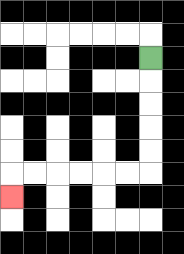{'start': '[6, 2]', 'end': '[0, 8]', 'path_directions': 'D,D,D,D,D,L,L,L,L,L,L,D', 'path_coordinates': '[[6, 2], [6, 3], [6, 4], [6, 5], [6, 6], [6, 7], [5, 7], [4, 7], [3, 7], [2, 7], [1, 7], [0, 7], [0, 8]]'}